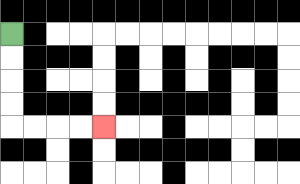{'start': '[0, 1]', 'end': '[4, 5]', 'path_directions': 'D,D,D,D,R,R,R,R', 'path_coordinates': '[[0, 1], [0, 2], [0, 3], [0, 4], [0, 5], [1, 5], [2, 5], [3, 5], [4, 5]]'}